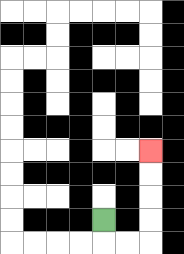{'start': '[4, 9]', 'end': '[6, 6]', 'path_directions': 'D,R,R,U,U,U,U', 'path_coordinates': '[[4, 9], [4, 10], [5, 10], [6, 10], [6, 9], [6, 8], [6, 7], [6, 6]]'}